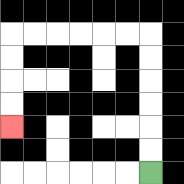{'start': '[6, 7]', 'end': '[0, 5]', 'path_directions': 'U,U,U,U,U,U,L,L,L,L,L,L,D,D,D,D', 'path_coordinates': '[[6, 7], [6, 6], [6, 5], [6, 4], [6, 3], [6, 2], [6, 1], [5, 1], [4, 1], [3, 1], [2, 1], [1, 1], [0, 1], [0, 2], [0, 3], [0, 4], [0, 5]]'}